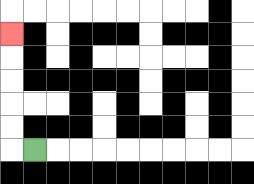{'start': '[1, 6]', 'end': '[0, 1]', 'path_directions': 'L,U,U,U,U,U', 'path_coordinates': '[[1, 6], [0, 6], [0, 5], [0, 4], [0, 3], [0, 2], [0, 1]]'}